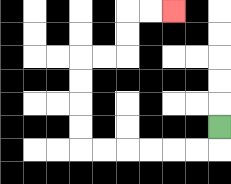{'start': '[9, 5]', 'end': '[7, 0]', 'path_directions': 'D,L,L,L,L,L,L,U,U,U,U,R,R,U,U,R,R', 'path_coordinates': '[[9, 5], [9, 6], [8, 6], [7, 6], [6, 6], [5, 6], [4, 6], [3, 6], [3, 5], [3, 4], [3, 3], [3, 2], [4, 2], [5, 2], [5, 1], [5, 0], [6, 0], [7, 0]]'}